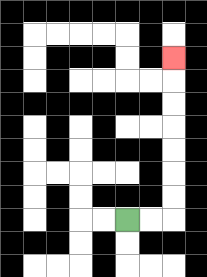{'start': '[5, 9]', 'end': '[7, 2]', 'path_directions': 'R,R,U,U,U,U,U,U,U', 'path_coordinates': '[[5, 9], [6, 9], [7, 9], [7, 8], [7, 7], [7, 6], [7, 5], [7, 4], [7, 3], [7, 2]]'}